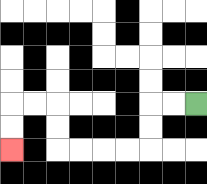{'start': '[8, 4]', 'end': '[0, 6]', 'path_directions': 'L,L,D,D,L,L,L,L,U,U,L,L,D,D', 'path_coordinates': '[[8, 4], [7, 4], [6, 4], [6, 5], [6, 6], [5, 6], [4, 6], [3, 6], [2, 6], [2, 5], [2, 4], [1, 4], [0, 4], [0, 5], [0, 6]]'}